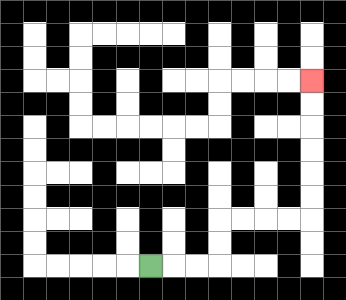{'start': '[6, 11]', 'end': '[13, 3]', 'path_directions': 'R,R,R,U,U,R,R,R,R,U,U,U,U,U,U', 'path_coordinates': '[[6, 11], [7, 11], [8, 11], [9, 11], [9, 10], [9, 9], [10, 9], [11, 9], [12, 9], [13, 9], [13, 8], [13, 7], [13, 6], [13, 5], [13, 4], [13, 3]]'}